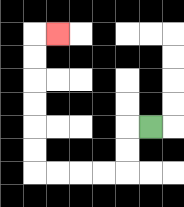{'start': '[6, 5]', 'end': '[2, 1]', 'path_directions': 'L,D,D,L,L,L,L,U,U,U,U,U,U,R', 'path_coordinates': '[[6, 5], [5, 5], [5, 6], [5, 7], [4, 7], [3, 7], [2, 7], [1, 7], [1, 6], [1, 5], [1, 4], [1, 3], [1, 2], [1, 1], [2, 1]]'}